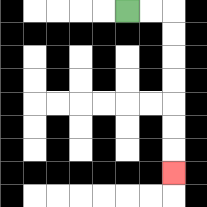{'start': '[5, 0]', 'end': '[7, 7]', 'path_directions': 'R,R,D,D,D,D,D,D,D', 'path_coordinates': '[[5, 0], [6, 0], [7, 0], [7, 1], [7, 2], [7, 3], [7, 4], [7, 5], [7, 6], [7, 7]]'}